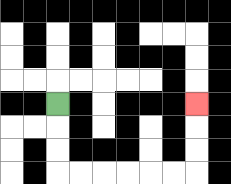{'start': '[2, 4]', 'end': '[8, 4]', 'path_directions': 'D,D,D,R,R,R,R,R,R,U,U,U', 'path_coordinates': '[[2, 4], [2, 5], [2, 6], [2, 7], [3, 7], [4, 7], [5, 7], [6, 7], [7, 7], [8, 7], [8, 6], [8, 5], [8, 4]]'}